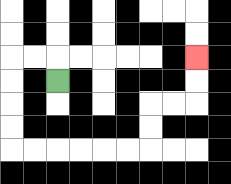{'start': '[2, 3]', 'end': '[8, 2]', 'path_directions': 'U,L,L,D,D,D,D,R,R,R,R,R,R,U,U,R,R,U,U', 'path_coordinates': '[[2, 3], [2, 2], [1, 2], [0, 2], [0, 3], [0, 4], [0, 5], [0, 6], [1, 6], [2, 6], [3, 6], [4, 6], [5, 6], [6, 6], [6, 5], [6, 4], [7, 4], [8, 4], [8, 3], [8, 2]]'}